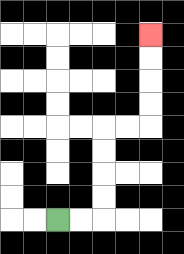{'start': '[2, 9]', 'end': '[6, 1]', 'path_directions': 'R,R,U,U,U,U,R,R,U,U,U,U', 'path_coordinates': '[[2, 9], [3, 9], [4, 9], [4, 8], [4, 7], [4, 6], [4, 5], [5, 5], [6, 5], [6, 4], [6, 3], [6, 2], [6, 1]]'}